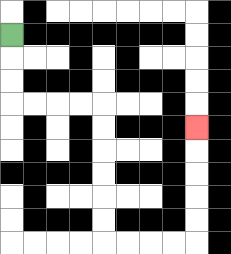{'start': '[0, 1]', 'end': '[8, 5]', 'path_directions': 'D,D,D,R,R,R,R,D,D,D,D,D,D,R,R,R,R,U,U,U,U,U', 'path_coordinates': '[[0, 1], [0, 2], [0, 3], [0, 4], [1, 4], [2, 4], [3, 4], [4, 4], [4, 5], [4, 6], [4, 7], [4, 8], [4, 9], [4, 10], [5, 10], [6, 10], [7, 10], [8, 10], [8, 9], [8, 8], [8, 7], [8, 6], [8, 5]]'}